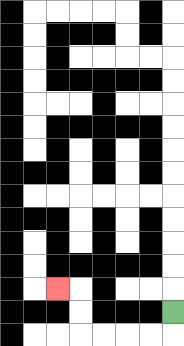{'start': '[7, 13]', 'end': '[2, 12]', 'path_directions': 'D,L,L,L,L,U,U,L', 'path_coordinates': '[[7, 13], [7, 14], [6, 14], [5, 14], [4, 14], [3, 14], [3, 13], [3, 12], [2, 12]]'}